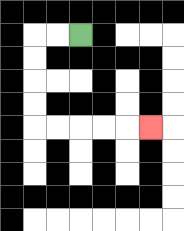{'start': '[3, 1]', 'end': '[6, 5]', 'path_directions': 'L,L,D,D,D,D,R,R,R,R,R', 'path_coordinates': '[[3, 1], [2, 1], [1, 1], [1, 2], [1, 3], [1, 4], [1, 5], [2, 5], [3, 5], [4, 5], [5, 5], [6, 5]]'}